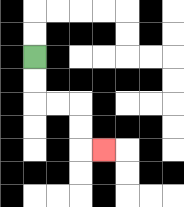{'start': '[1, 2]', 'end': '[4, 6]', 'path_directions': 'D,D,R,R,D,D,R', 'path_coordinates': '[[1, 2], [1, 3], [1, 4], [2, 4], [3, 4], [3, 5], [3, 6], [4, 6]]'}